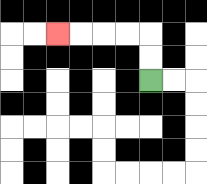{'start': '[6, 3]', 'end': '[2, 1]', 'path_directions': 'U,U,L,L,L,L', 'path_coordinates': '[[6, 3], [6, 2], [6, 1], [5, 1], [4, 1], [3, 1], [2, 1]]'}